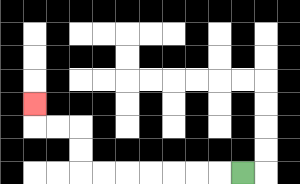{'start': '[10, 7]', 'end': '[1, 4]', 'path_directions': 'L,L,L,L,L,L,L,U,U,L,L,U', 'path_coordinates': '[[10, 7], [9, 7], [8, 7], [7, 7], [6, 7], [5, 7], [4, 7], [3, 7], [3, 6], [3, 5], [2, 5], [1, 5], [1, 4]]'}